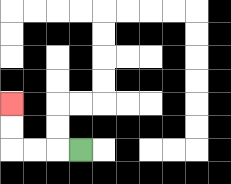{'start': '[3, 6]', 'end': '[0, 4]', 'path_directions': 'L,L,L,U,U', 'path_coordinates': '[[3, 6], [2, 6], [1, 6], [0, 6], [0, 5], [0, 4]]'}